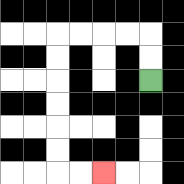{'start': '[6, 3]', 'end': '[4, 7]', 'path_directions': 'U,U,L,L,L,L,D,D,D,D,D,D,R,R', 'path_coordinates': '[[6, 3], [6, 2], [6, 1], [5, 1], [4, 1], [3, 1], [2, 1], [2, 2], [2, 3], [2, 4], [2, 5], [2, 6], [2, 7], [3, 7], [4, 7]]'}